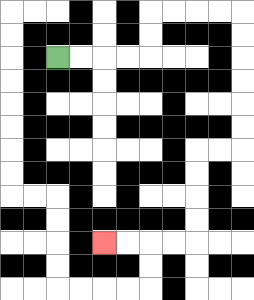{'start': '[2, 2]', 'end': '[4, 10]', 'path_directions': 'R,R,R,R,U,U,R,R,R,R,D,D,D,D,D,D,L,L,D,D,D,D,L,L,L,L', 'path_coordinates': '[[2, 2], [3, 2], [4, 2], [5, 2], [6, 2], [6, 1], [6, 0], [7, 0], [8, 0], [9, 0], [10, 0], [10, 1], [10, 2], [10, 3], [10, 4], [10, 5], [10, 6], [9, 6], [8, 6], [8, 7], [8, 8], [8, 9], [8, 10], [7, 10], [6, 10], [5, 10], [4, 10]]'}